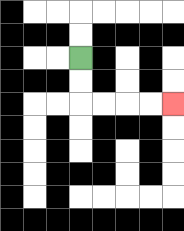{'start': '[3, 2]', 'end': '[7, 4]', 'path_directions': 'D,D,R,R,R,R', 'path_coordinates': '[[3, 2], [3, 3], [3, 4], [4, 4], [5, 4], [6, 4], [7, 4]]'}